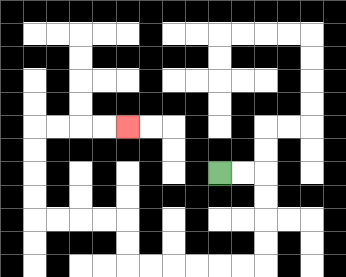{'start': '[9, 7]', 'end': '[5, 5]', 'path_directions': 'R,R,D,D,D,D,L,L,L,L,L,L,U,U,L,L,L,L,U,U,U,U,R,R,R,R', 'path_coordinates': '[[9, 7], [10, 7], [11, 7], [11, 8], [11, 9], [11, 10], [11, 11], [10, 11], [9, 11], [8, 11], [7, 11], [6, 11], [5, 11], [5, 10], [5, 9], [4, 9], [3, 9], [2, 9], [1, 9], [1, 8], [1, 7], [1, 6], [1, 5], [2, 5], [3, 5], [4, 5], [5, 5]]'}